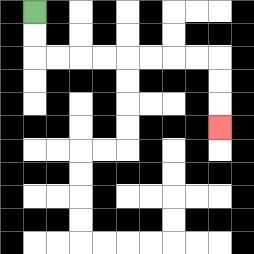{'start': '[1, 0]', 'end': '[9, 5]', 'path_directions': 'D,D,R,R,R,R,R,R,R,R,D,D,D', 'path_coordinates': '[[1, 0], [1, 1], [1, 2], [2, 2], [3, 2], [4, 2], [5, 2], [6, 2], [7, 2], [8, 2], [9, 2], [9, 3], [9, 4], [9, 5]]'}